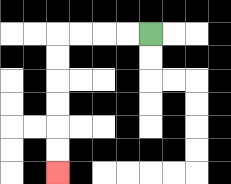{'start': '[6, 1]', 'end': '[2, 7]', 'path_directions': 'L,L,L,L,D,D,D,D,D,D', 'path_coordinates': '[[6, 1], [5, 1], [4, 1], [3, 1], [2, 1], [2, 2], [2, 3], [2, 4], [2, 5], [2, 6], [2, 7]]'}